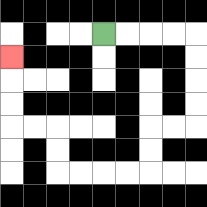{'start': '[4, 1]', 'end': '[0, 2]', 'path_directions': 'R,R,R,R,D,D,D,D,L,L,D,D,L,L,L,L,U,U,L,L,U,U,U', 'path_coordinates': '[[4, 1], [5, 1], [6, 1], [7, 1], [8, 1], [8, 2], [8, 3], [8, 4], [8, 5], [7, 5], [6, 5], [6, 6], [6, 7], [5, 7], [4, 7], [3, 7], [2, 7], [2, 6], [2, 5], [1, 5], [0, 5], [0, 4], [0, 3], [0, 2]]'}